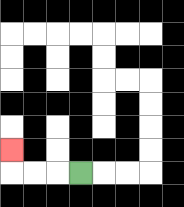{'start': '[3, 7]', 'end': '[0, 6]', 'path_directions': 'L,L,L,U', 'path_coordinates': '[[3, 7], [2, 7], [1, 7], [0, 7], [0, 6]]'}